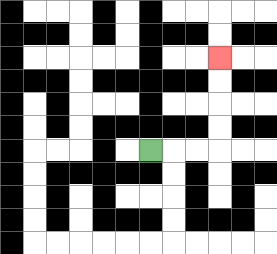{'start': '[6, 6]', 'end': '[9, 2]', 'path_directions': 'R,R,R,U,U,U,U', 'path_coordinates': '[[6, 6], [7, 6], [8, 6], [9, 6], [9, 5], [9, 4], [9, 3], [9, 2]]'}